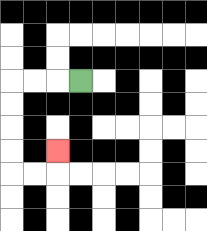{'start': '[3, 3]', 'end': '[2, 6]', 'path_directions': 'L,L,L,D,D,D,D,R,R,U', 'path_coordinates': '[[3, 3], [2, 3], [1, 3], [0, 3], [0, 4], [0, 5], [0, 6], [0, 7], [1, 7], [2, 7], [2, 6]]'}